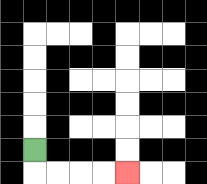{'start': '[1, 6]', 'end': '[5, 7]', 'path_directions': 'D,R,R,R,R', 'path_coordinates': '[[1, 6], [1, 7], [2, 7], [3, 7], [4, 7], [5, 7]]'}